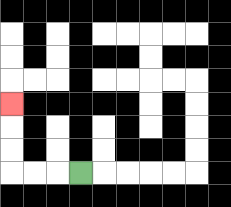{'start': '[3, 7]', 'end': '[0, 4]', 'path_directions': 'L,L,L,U,U,U', 'path_coordinates': '[[3, 7], [2, 7], [1, 7], [0, 7], [0, 6], [0, 5], [0, 4]]'}